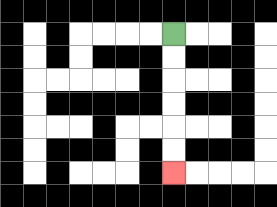{'start': '[7, 1]', 'end': '[7, 7]', 'path_directions': 'D,D,D,D,D,D', 'path_coordinates': '[[7, 1], [7, 2], [7, 3], [7, 4], [7, 5], [7, 6], [7, 7]]'}